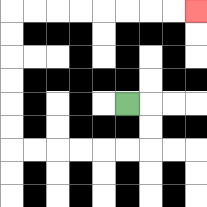{'start': '[5, 4]', 'end': '[8, 0]', 'path_directions': 'R,D,D,L,L,L,L,L,L,U,U,U,U,U,U,R,R,R,R,R,R,R,R', 'path_coordinates': '[[5, 4], [6, 4], [6, 5], [6, 6], [5, 6], [4, 6], [3, 6], [2, 6], [1, 6], [0, 6], [0, 5], [0, 4], [0, 3], [0, 2], [0, 1], [0, 0], [1, 0], [2, 0], [3, 0], [4, 0], [5, 0], [6, 0], [7, 0], [8, 0]]'}